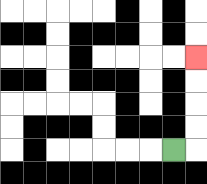{'start': '[7, 6]', 'end': '[8, 2]', 'path_directions': 'R,U,U,U,U', 'path_coordinates': '[[7, 6], [8, 6], [8, 5], [8, 4], [8, 3], [8, 2]]'}